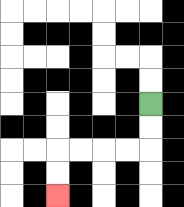{'start': '[6, 4]', 'end': '[2, 8]', 'path_directions': 'D,D,L,L,L,L,D,D', 'path_coordinates': '[[6, 4], [6, 5], [6, 6], [5, 6], [4, 6], [3, 6], [2, 6], [2, 7], [2, 8]]'}